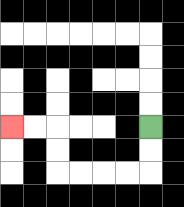{'start': '[6, 5]', 'end': '[0, 5]', 'path_directions': 'D,D,L,L,L,L,U,U,L,L', 'path_coordinates': '[[6, 5], [6, 6], [6, 7], [5, 7], [4, 7], [3, 7], [2, 7], [2, 6], [2, 5], [1, 5], [0, 5]]'}